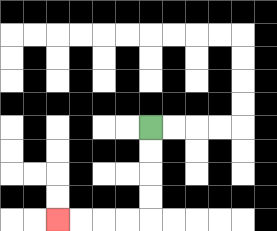{'start': '[6, 5]', 'end': '[2, 9]', 'path_directions': 'D,D,D,D,L,L,L,L', 'path_coordinates': '[[6, 5], [6, 6], [6, 7], [6, 8], [6, 9], [5, 9], [4, 9], [3, 9], [2, 9]]'}